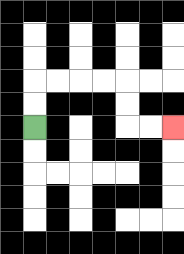{'start': '[1, 5]', 'end': '[7, 5]', 'path_directions': 'U,U,R,R,R,R,D,D,R,R', 'path_coordinates': '[[1, 5], [1, 4], [1, 3], [2, 3], [3, 3], [4, 3], [5, 3], [5, 4], [5, 5], [6, 5], [7, 5]]'}